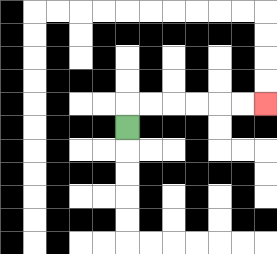{'start': '[5, 5]', 'end': '[11, 4]', 'path_directions': 'U,R,R,R,R,R,R', 'path_coordinates': '[[5, 5], [5, 4], [6, 4], [7, 4], [8, 4], [9, 4], [10, 4], [11, 4]]'}